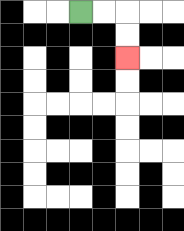{'start': '[3, 0]', 'end': '[5, 2]', 'path_directions': 'R,R,D,D', 'path_coordinates': '[[3, 0], [4, 0], [5, 0], [5, 1], [5, 2]]'}